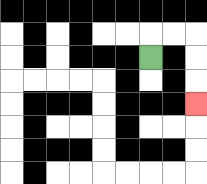{'start': '[6, 2]', 'end': '[8, 4]', 'path_directions': 'U,R,R,D,D,D', 'path_coordinates': '[[6, 2], [6, 1], [7, 1], [8, 1], [8, 2], [8, 3], [8, 4]]'}